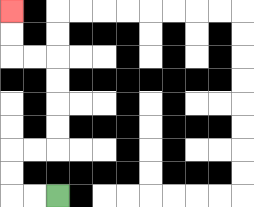{'start': '[2, 8]', 'end': '[0, 0]', 'path_directions': 'L,L,U,U,R,R,U,U,U,U,L,L,U,U', 'path_coordinates': '[[2, 8], [1, 8], [0, 8], [0, 7], [0, 6], [1, 6], [2, 6], [2, 5], [2, 4], [2, 3], [2, 2], [1, 2], [0, 2], [0, 1], [0, 0]]'}